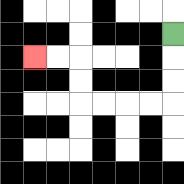{'start': '[7, 1]', 'end': '[1, 2]', 'path_directions': 'D,D,D,L,L,L,L,U,U,L,L', 'path_coordinates': '[[7, 1], [7, 2], [7, 3], [7, 4], [6, 4], [5, 4], [4, 4], [3, 4], [3, 3], [3, 2], [2, 2], [1, 2]]'}